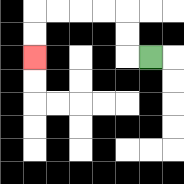{'start': '[6, 2]', 'end': '[1, 2]', 'path_directions': 'L,U,U,L,L,L,L,D,D', 'path_coordinates': '[[6, 2], [5, 2], [5, 1], [5, 0], [4, 0], [3, 0], [2, 0], [1, 0], [1, 1], [1, 2]]'}